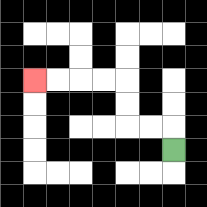{'start': '[7, 6]', 'end': '[1, 3]', 'path_directions': 'U,L,L,U,U,L,L,L,L', 'path_coordinates': '[[7, 6], [7, 5], [6, 5], [5, 5], [5, 4], [5, 3], [4, 3], [3, 3], [2, 3], [1, 3]]'}